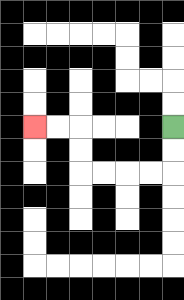{'start': '[7, 5]', 'end': '[1, 5]', 'path_directions': 'D,D,L,L,L,L,U,U,L,L', 'path_coordinates': '[[7, 5], [7, 6], [7, 7], [6, 7], [5, 7], [4, 7], [3, 7], [3, 6], [3, 5], [2, 5], [1, 5]]'}